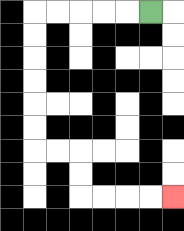{'start': '[6, 0]', 'end': '[7, 8]', 'path_directions': 'L,L,L,L,L,D,D,D,D,D,D,R,R,D,D,R,R,R,R', 'path_coordinates': '[[6, 0], [5, 0], [4, 0], [3, 0], [2, 0], [1, 0], [1, 1], [1, 2], [1, 3], [1, 4], [1, 5], [1, 6], [2, 6], [3, 6], [3, 7], [3, 8], [4, 8], [5, 8], [6, 8], [7, 8]]'}